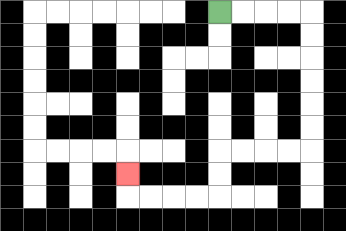{'start': '[9, 0]', 'end': '[5, 7]', 'path_directions': 'R,R,R,R,D,D,D,D,D,D,L,L,L,L,D,D,L,L,L,L,U', 'path_coordinates': '[[9, 0], [10, 0], [11, 0], [12, 0], [13, 0], [13, 1], [13, 2], [13, 3], [13, 4], [13, 5], [13, 6], [12, 6], [11, 6], [10, 6], [9, 6], [9, 7], [9, 8], [8, 8], [7, 8], [6, 8], [5, 8], [5, 7]]'}